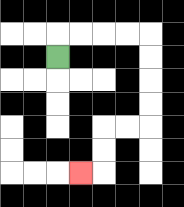{'start': '[2, 2]', 'end': '[3, 7]', 'path_directions': 'U,R,R,R,R,D,D,D,D,L,L,D,D,L', 'path_coordinates': '[[2, 2], [2, 1], [3, 1], [4, 1], [5, 1], [6, 1], [6, 2], [6, 3], [6, 4], [6, 5], [5, 5], [4, 5], [4, 6], [4, 7], [3, 7]]'}